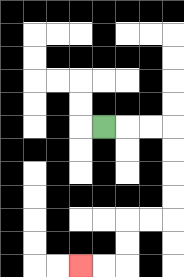{'start': '[4, 5]', 'end': '[3, 11]', 'path_directions': 'R,R,R,D,D,D,D,L,L,D,D,L,L', 'path_coordinates': '[[4, 5], [5, 5], [6, 5], [7, 5], [7, 6], [7, 7], [7, 8], [7, 9], [6, 9], [5, 9], [5, 10], [5, 11], [4, 11], [3, 11]]'}